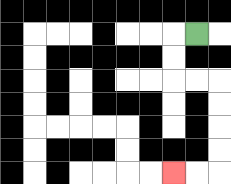{'start': '[8, 1]', 'end': '[7, 7]', 'path_directions': 'L,D,D,R,R,D,D,D,D,L,L', 'path_coordinates': '[[8, 1], [7, 1], [7, 2], [7, 3], [8, 3], [9, 3], [9, 4], [9, 5], [9, 6], [9, 7], [8, 7], [7, 7]]'}